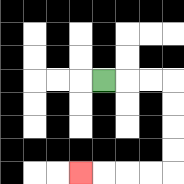{'start': '[4, 3]', 'end': '[3, 7]', 'path_directions': 'R,R,R,D,D,D,D,L,L,L,L', 'path_coordinates': '[[4, 3], [5, 3], [6, 3], [7, 3], [7, 4], [7, 5], [7, 6], [7, 7], [6, 7], [5, 7], [4, 7], [3, 7]]'}